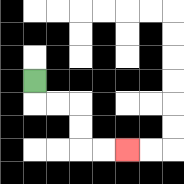{'start': '[1, 3]', 'end': '[5, 6]', 'path_directions': 'D,R,R,D,D,R,R', 'path_coordinates': '[[1, 3], [1, 4], [2, 4], [3, 4], [3, 5], [3, 6], [4, 6], [5, 6]]'}